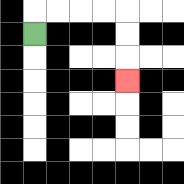{'start': '[1, 1]', 'end': '[5, 3]', 'path_directions': 'U,R,R,R,R,D,D,D', 'path_coordinates': '[[1, 1], [1, 0], [2, 0], [3, 0], [4, 0], [5, 0], [5, 1], [5, 2], [5, 3]]'}